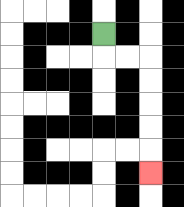{'start': '[4, 1]', 'end': '[6, 7]', 'path_directions': 'D,R,R,D,D,D,D,D', 'path_coordinates': '[[4, 1], [4, 2], [5, 2], [6, 2], [6, 3], [6, 4], [6, 5], [6, 6], [6, 7]]'}